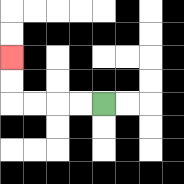{'start': '[4, 4]', 'end': '[0, 2]', 'path_directions': 'L,L,L,L,U,U', 'path_coordinates': '[[4, 4], [3, 4], [2, 4], [1, 4], [0, 4], [0, 3], [0, 2]]'}